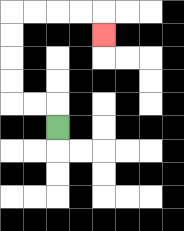{'start': '[2, 5]', 'end': '[4, 1]', 'path_directions': 'U,L,L,U,U,U,U,R,R,R,R,D', 'path_coordinates': '[[2, 5], [2, 4], [1, 4], [0, 4], [0, 3], [0, 2], [0, 1], [0, 0], [1, 0], [2, 0], [3, 0], [4, 0], [4, 1]]'}